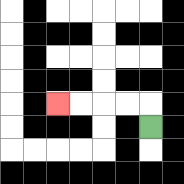{'start': '[6, 5]', 'end': '[2, 4]', 'path_directions': 'U,L,L,L,L', 'path_coordinates': '[[6, 5], [6, 4], [5, 4], [4, 4], [3, 4], [2, 4]]'}